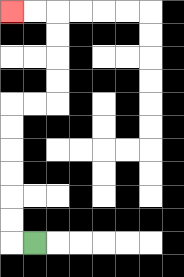{'start': '[1, 10]', 'end': '[0, 0]', 'path_directions': 'L,U,U,U,U,U,U,R,R,U,U,U,U,L,L', 'path_coordinates': '[[1, 10], [0, 10], [0, 9], [0, 8], [0, 7], [0, 6], [0, 5], [0, 4], [1, 4], [2, 4], [2, 3], [2, 2], [2, 1], [2, 0], [1, 0], [0, 0]]'}